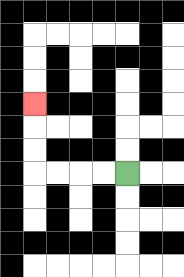{'start': '[5, 7]', 'end': '[1, 4]', 'path_directions': 'L,L,L,L,U,U,U', 'path_coordinates': '[[5, 7], [4, 7], [3, 7], [2, 7], [1, 7], [1, 6], [1, 5], [1, 4]]'}